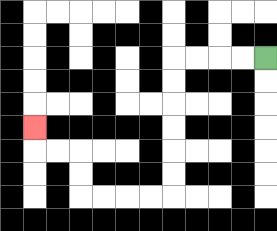{'start': '[11, 2]', 'end': '[1, 5]', 'path_directions': 'L,L,L,L,D,D,D,D,D,D,L,L,L,L,U,U,L,L,U', 'path_coordinates': '[[11, 2], [10, 2], [9, 2], [8, 2], [7, 2], [7, 3], [7, 4], [7, 5], [7, 6], [7, 7], [7, 8], [6, 8], [5, 8], [4, 8], [3, 8], [3, 7], [3, 6], [2, 6], [1, 6], [1, 5]]'}